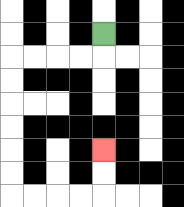{'start': '[4, 1]', 'end': '[4, 6]', 'path_directions': 'D,L,L,L,L,D,D,D,D,D,D,R,R,R,R,U,U', 'path_coordinates': '[[4, 1], [4, 2], [3, 2], [2, 2], [1, 2], [0, 2], [0, 3], [0, 4], [0, 5], [0, 6], [0, 7], [0, 8], [1, 8], [2, 8], [3, 8], [4, 8], [4, 7], [4, 6]]'}